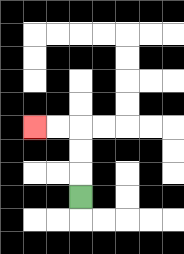{'start': '[3, 8]', 'end': '[1, 5]', 'path_directions': 'U,U,U,L,L', 'path_coordinates': '[[3, 8], [3, 7], [3, 6], [3, 5], [2, 5], [1, 5]]'}